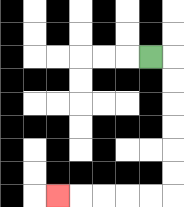{'start': '[6, 2]', 'end': '[2, 8]', 'path_directions': 'R,D,D,D,D,D,D,L,L,L,L,L', 'path_coordinates': '[[6, 2], [7, 2], [7, 3], [7, 4], [7, 5], [7, 6], [7, 7], [7, 8], [6, 8], [5, 8], [4, 8], [3, 8], [2, 8]]'}